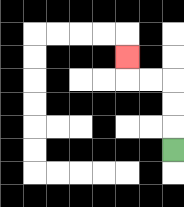{'start': '[7, 6]', 'end': '[5, 2]', 'path_directions': 'U,U,U,L,L,U', 'path_coordinates': '[[7, 6], [7, 5], [7, 4], [7, 3], [6, 3], [5, 3], [5, 2]]'}